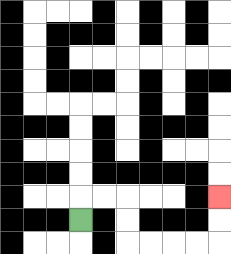{'start': '[3, 9]', 'end': '[9, 8]', 'path_directions': 'U,R,R,D,D,R,R,R,R,U,U', 'path_coordinates': '[[3, 9], [3, 8], [4, 8], [5, 8], [5, 9], [5, 10], [6, 10], [7, 10], [8, 10], [9, 10], [9, 9], [9, 8]]'}